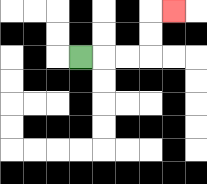{'start': '[3, 2]', 'end': '[7, 0]', 'path_directions': 'R,R,R,U,U,R', 'path_coordinates': '[[3, 2], [4, 2], [5, 2], [6, 2], [6, 1], [6, 0], [7, 0]]'}